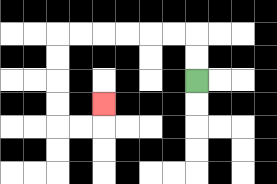{'start': '[8, 3]', 'end': '[4, 4]', 'path_directions': 'U,U,L,L,L,L,L,L,D,D,D,D,R,R,U', 'path_coordinates': '[[8, 3], [8, 2], [8, 1], [7, 1], [6, 1], [5, 1], [4, 1], [3, 1], [2, 1], [2, 2], [2, 3], [2, 4], [2, 5], [3, 5], [4, 5], [4, 4]]'}